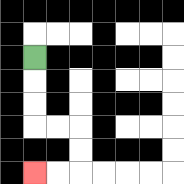{'start': '[1, 2]', 'end': '[1, 7]', 'path_directions': 'D,D,D,R,R,D,D,L,L', 'path_coordinates': '[[1, 2], [1, 3], [1, 4], [1, 5], [2, 5], [3, 5], [3, 6], [3, 7], [2, 7], [1, 7]]'}